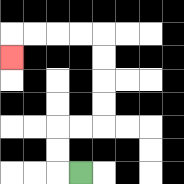{'start': '[3, 7]', 'end': '[0, 2]', 'path_directions': 'L,U,U,R,R,U,U,U,U,L,L,L,L,D', 'path_coordinates': '[[3, 7], [2, 7], [2, 6], [2, 5], [3, 5], [4, 5], [4, 4], [4, 3], [4, 2], [4, 1], [3, 1], [2, 1], [1, 1], [0, 1], [0, 2]]'}